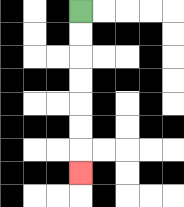{'start': '[3, 0]', 'end': '[3, 7]', 'path_directions': 'D,D,D,D,D,D,D', 'path_coordinates': '[[3, 0], [3, 1], [3, 2], [3, 3], [3, 4], [3, 5], [3, 6], [3, 7]]'}